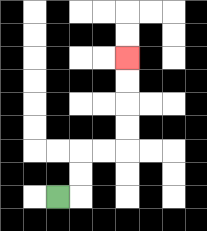{'start': '[2, 8]', 'end': '[5, 2]', 'path_directions': 'R,U,U,R,R,U,U,U,U', 'path_coordinates': '[[2, 8], [3, 8], [3, 7], [3, 6], [4, 6], [5, 6], [5, 5], [5, 4], [5, 3], [5, 2]]'}